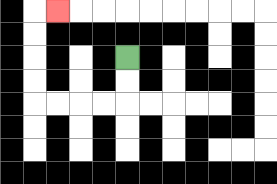{'start': '[5, 2]', 'end': '[2, 0]', 'path_directions': 'D,D,L,L,L,L,U,U,U,U,R', 'path_coordinates': '[[5, 2], [5, 3], [5, 4], [4, 4], [3, 4], [2, 4], [1, 4], [1, 3], [1, 2], [1, 1], [1, 0], [2, 0]]'}